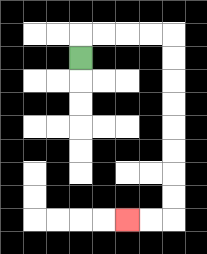{'start': '[3, 2]', 'end': '[5, 9]', 'path_directions': 'U,R,R,R,R,D,D,D,D,D,D,D,D,L,L', 'path_coordinates': '[[3, 2], [3, 1], [4, 1], [5, 1], [6, 1], [7, 1], [7, 2], [7, 3], [7, 4], [7, 5], [7, 6], [7, 7], [7, 8], [7, 9], [6, 9], [5, 9]]'}